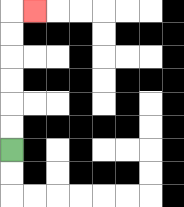{'start': '[0, 6]', 'end': '[1, 0]', 'path_directions': 'U,U,U,U,U,U,R', 'path_coordinates': '[[0, 6], [0, 5], [0, 4], [0, 3], [0, 2], [0, 1], [0, 0], [1, 0]]'}